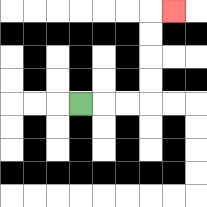{'start': '[3, 4]', 'end': '[7, 0]', 'path_directions': 'R,R,R,U,U,U,U,R', 'path_coordinates': '[[3, 4], [4, 4], [5, 4], [6, 4], [6, 3], [6, 2], [6, 1], [6, 0], [7, 0]]'}